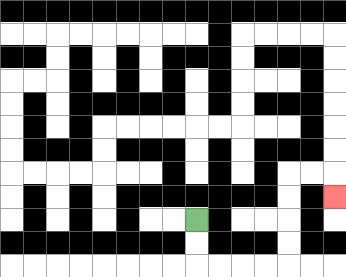{'start': '[8, 9]', 'end': '[14, 8]', 'path_directions': 'D,D,R,R,R,R,U,U,U,U,R,R,D', 'path_coordinates': '[[8, 9], [8, 10], [8, 11], [9, 11], [10, 11], [11, 11], [12, 11], [12, 10], [12, 9], [12, 8], [12, 7], [13, 7], [14, 7], [14, 8]]'}